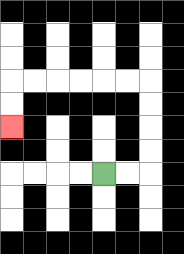{'start': '[4, 7]', 'end': '[0, 5]', 'path_directions': 'R,R,U,U,U,U,L,L,L,L,L,L,D,D', 'path_coordinates': '[[4, 7], [5, 7], [6, 7], [6, 6], [6, 5], [6, 4], [6, 3], [5, 3], [4, 3], [3, 3], [2, 3], [1, 3], [0, 3], [0, 4], [0, 5]]'}